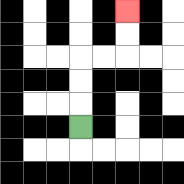{'start': '[3, 5]', 'end': '[5, 0]', 'path_directions': 'U,U,U,R,R,U,U', 'path_coordinates': '[[3, 5], [3, 4], [3, 3], [3, 2], [4, 2], [5, 2], [5, 1], [5, 0]]'}